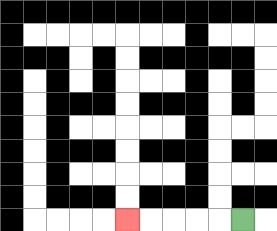{'start': '[10, 9]', 'end': '[5, 9]', 'path_directions': 'L,L,L,L,L', 'path_coordinates': '[[10, 9], [9, 9], [8, 9], [7, 9], [6, 9], [5, 9]]'}